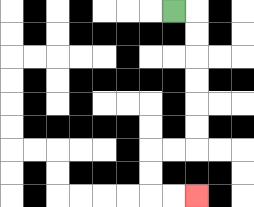{'start': '[7, 0]', 'end': '[8, 8]', 'path_directions': 'R,D,D,D,D,D,D,L,L,D,D,R,R', 'path_coordinates': '[[7, 0], [8, 0], [8, 1], [8, 2], [8, 3], [8, 4], [8, 5], [8, 6], [7, 6], [6, 6], [6, 7], [6, 8], [7, 8], [8, 8]]'}